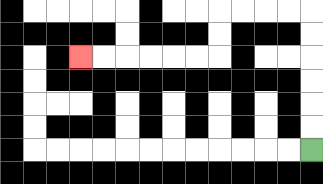{'start': '[13, 6]', 'end': '[3, 2]', 'path_directions': 'U,U,U,U,U,U,L,L,L,L,D,D,L,L,L,L,L,L', 'path_coordinates': '[[13, 6], [13, 5], [13, 4], [13, 3], [13, 2], [13, 1], [13, 0], [12, 0], [11, 0], [10, 0], [9, 0], [9, 1], [9, 2], [8, 2], [7, 2], [6, 2], [5, 2], [4, 2], [3, 2]]'}